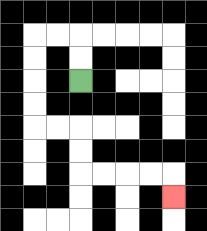{'start': '[3, 3]', 'end': '[7, 8]', 'path_directions': 'U,U,L,L,D,D,D,D,R,R,D,D,R,R,R,R,D', 'path_coordinates': '[[3, 3], [3, 2], [3, 1], [2, 1], [1, 1], [1, 2], [1, 3], [1, 4], [1, 5], [2, 5], [3, 5], [3, 6], [3, 7], [4, 7], [5, 7], [6, 7], [7, 7], [7, 8]]'}